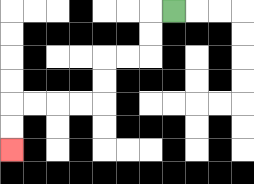{'start': '[7, 0]', 'end': '[0, 6]', 'path_directions': 'L,D,D,L,L,D,D,L,L,L,L,D,D', 'path_coordinates': '[[7, 0], [6, 0], [6, 1], [6, 2], [5, 2], [4, 2], [4, 3], [4, 4], [3, 4], [2, 4], [1, 4], [0, 4], [0, 5], [0, 6]]'}